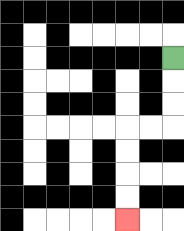{'start': '[7, 2]', 'end': '[5, 9]', 'path_directions': 'D,D,D,L,L,D,D,D,D', 'path_coordinates': '[[7, 2], [7, 3], [7, 4], [7, 5], [6, 5], [5, 5], [5, 6], [5, 7], [5, 8], [5, 9]]'}